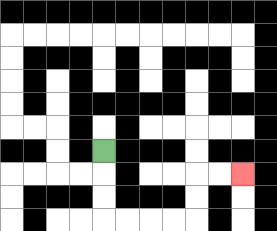{'start': '[4, 6]', 'end': '[10, 7]', 'path_directions': 'D,D,D,R,R,R,R,U,U,R,R', 'path_coordinates': '[[4, 6], [4, 7], [4, 8], [4, 9], [5, 9], [6, 9], [7, 9], [8, 9], [8, 8], [8, 7], [9, 7], [10, 7]]'}